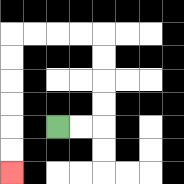{'start': '[2, 5]', 'end': '[0, 7]', 'path_directions': 'R,R,U,U,U,U,L,L,L,L,D,D,D,D,D,D', 'path_coordinates': '[[2, 5], [3, 5], [4, 5], [4, 4], [4, 3], [4, 2], [4, 1], [3, 1], [2, 1], [1, 1], [0, 1], [0, 2], [0, 3], [0, 4], [0, 5], [0, 6], [0, 7]]'}